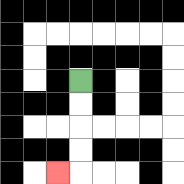{'start': '[3, 3]', 'end': '[2, 7]', 'path_directions': 'D,D,D,D,L', 'path_coordinates': '[[3, 3], [3, 4], [3, 5], [3, 6], [3, 7], [2, 7]]'}